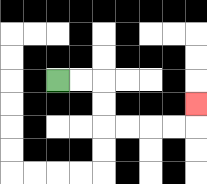{'start': '[2, 3]', 'end': '[8, 4]', 'path_directions': 'R,R,D,D,R,R,R,R,U', 'path_coordinates': '[[2, 3], [3, 3], [4, 3], [4, 4], [4, 5], [5, 5], [6, 5], [7, 5], [8, 5], [8, 4]]'}